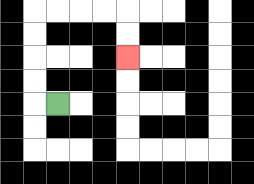{'start': '[2, 4]', 'end': '[5, 2]', 'path_directions': 'L,U,U,U,U,R,R,R,R,D,D', 'path_coordinates': '[[2, 4], [1, 4], [1, 3], [1, 2], [1, 1], [1, 0], [2, 0], [3, 0], [4, 0], [5, 0], [5, 1], [5, 2]]'}